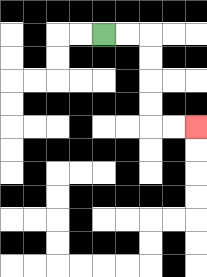{'start': '[4, 1]', 'end': '[8, 5]', 'path_directions': 'R,R,D,D,D,D,R,R', 'path_coordinates': '[[4, 1], [5, 1], [6, 1], [6, 2], [6, 3], [6, 4], [6, 5], [7, 5], [8, 5]]'}